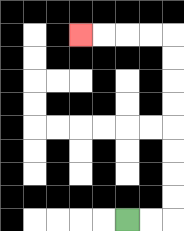{'start': '[5, 9]', 'end': '[3, 1]', 'path_directions': 'R,R,U,U,U,U,U,U,U,U,L,L,L,L', 'path_coordinates': '[[5, 9], [6, 9], [7, 9], [7, 8], [7, 7], [7, 6], [7, 5], [7, 4], [7, 3], [7, 2], [7, 1], [6, 1], [5, 1], [4, 1], [3, 1]]'}